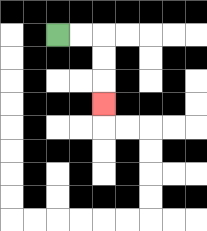{'start': '[2, 1]', 'end': '[4, 4]', 'path_directions': 'R,R,D,D,D', 'path_coordinates': '[[2, 1], [3, 1], [4, 1], [4, 2], [4, 3], [4, 4]]'}